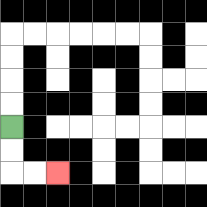{'start': '[0, 5]', 'end': '[2, 7]', 'path_directions': 'D,D,R,R', 'path_coordinates': '[[0, 5], [0, 6], [0, 7], [1, 7], [2, 7]]'}